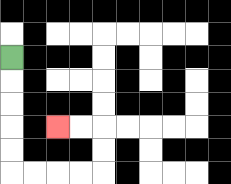{'start': '[0, 2]', 'end': '[2, 5]', 'path_directions': 'D,D,D,D,D,R,R,R,R,U,U,L,L', 'path_coordinates': '[[0, 2], [0, 3], [0, 4], [0, 5], [0, 6], [0, 7], [1, 7], [2, 7], [3, 7], [4, 7], [4, 6], [4, 5], [3, 5], [2, 5]]'}